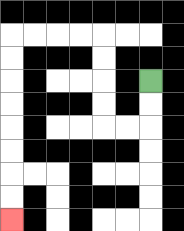{'start': '[6, 3]', 'end': '[0, 9]', 'path_directions': 'D,D,L,L,U,U,U,U,L,L,L,L,D,D,D,D,D,D,D,D', 'path_coordinates': '[[6, 3], [6, 4], [6, 5], [5, 5], [4, 5], [4, 4], [4, 3], [4, 2], [4, 1], [3, 1], [2, 1], [1, 1], [0, 1], [0, 2], [0, 3], [0, 4], [0, 5], [0, 6], [0, 7], [0, 8], [0, 9]]'}